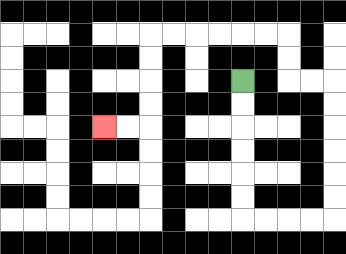{'start': '[10, 3]', 'end': '[4, 5]', 'path_directions': 'D,D,D,D,D,D,R,R,R,R,U,U,U,U,U,U,L,L,U,U,L,L,L,L,L,L,D,D,D,D,L,L', 'path_coordinates': '[[10, 3], [10, 4], [10, 5], [10, 6], [10, 7], [10, 8], [10, 9], [11, 9], [12, 9], [13, 9], [14, 9], [14, 8], [14, 7], [14, 6], [14, 5], [14, 4], [14, 3], [13, 3], [12, 3], [12, 2], [12, 1], [11, 1], [10, 1], [9, 1], [8, 1], [7, 1], [6, 1], [6, 2], [6, 3], [6, 4], [6, 5], [5, 5], [4, 5]]'}